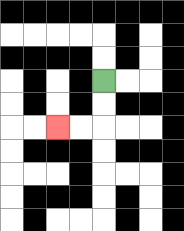{'start': '[4, 3]', 'end': '[2, 5]', 'path_directions': 'D,D,L,L', 'path_coordinates': '[[4, 3], [4, 4], [4, 5], [3, 5], [2, 5]]'}